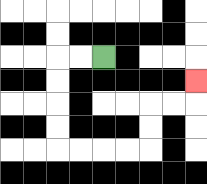{'start': '[4, 2]', 'end': '[8, 3]', 'path_directions': 'L,L,D,D,D,D,R,R,R,R,U,U,R,R,U', 'path_coordinates': '[[4, 2], [3, 2], [2, 2], [2, 3], [2, 4], [2, 5], [2, 6], [3, 6], [4, 6], [5, 6], [6, 6], [6, 5], [6, 4], [7, 4], [8, 4], [8, 3]]'}